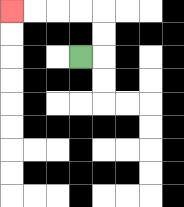{'start': '[3, 2]', 'end': '[0, 0]', 'path_directions': 'R,U,U,L,L,L,L', 'path_coordinates': '[[3, 2], [4, 2], [4, 1], [4, 0], [3, 0], [2, 0], [1, 0], [0, 0]]'}